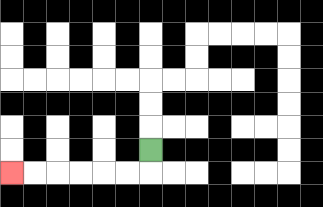{'start': '[6, 6]', 'end': '[0, 7]', 'path_directions': 'D,L,L,L,L,L,L', 'path_coordinates': '[[6, 6], [6, 7], [5, 7], [4, 7], [3, 7], [2, 7], [1, 7], [0, 7]]'}